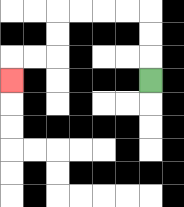{'start': '[6, 3]', 'end': '[0, 3]', 'path_directions': 'U,U,U,L,L,L,L,D,D,L,L,D', 'path_coordinates': '[[6, 3], [6, 2], [6, 1], [6, 0], [5, 0], [4, 0], [3, 0], [2, 0], [2, 1], [2, 2], [1, 2], [0, 2], [0, 3]]'}